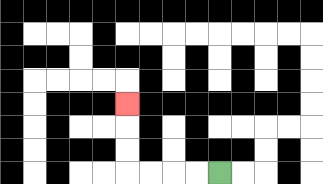{'start': '[9, 7]', 'end': '[5, 4]', 'path_directions': 'L,L,L,L,U,U,U', 'path_coordinates': '[[9, 7], [8, 7], [7, 7], [6, 7], [5, 7], [5, 6], [5, 5], [5, 4]]'}